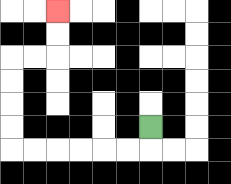{'start': '[6, 5]', 'end': '[2, 0]', 'path_directions': 'D,L,L,L,L,L,L,U,U,U,U,R,R,U,U', 'path_coordinates': '[[6, 5], [6, 6], [5, 6], [4, 6], [3, 6], [2, 6], [1, 6], [0, 6], [0, 5], [0, 4], [0, 3], [0, 2], [1, 2], [2, 2], [2, 1], [2, 0]]'}